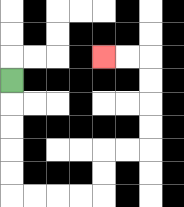{'start': '[0, 3]', 'end': '[4, 2]', 'path_directions': 'D,D,D,D,D,R,R,R,R,U,U,R,R,U,U,U,U,L,L', 'path_coordinates': '[[0, 3], [0, 4], [0, 5], [0, 6], [0, 7], [0, 8], [1, 8], [2, 8], [3, 8], [4, 8], [4, 7], [4, 6], [5, 6], [6, 6], [6, 5], [6, 4], [6, 3], [6, 2], [5, 2], [4, 2]]'}